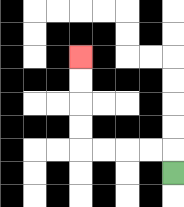{'start': '[7, 7]', 'end': '[3, 2]', 'path_directions': 'U,L,L,L,L,U,U,U,U', 'path_coordinates': '[[7, 7], [7, 6], [6, 6], [5, 6], [4, 6], [3, 6], [3, 5], [3, 4], [3, 3], [3, 2]]'}